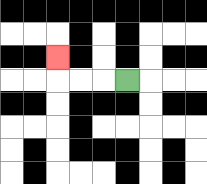{'start': '[5, 3]', 'end': '[2, 2]', 'path_directions': 'L,L,L,U', 'path_coordinates': '[[5, 3], [4, 3], [3, 3], [2, 3], [2, 2]]'}